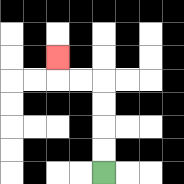{'start': '[4, 7]', 'end': '[2, 2]', 'path_directions': 'U,U,U,U,L,L,U', 'path_coordinates': '[[4, 7], [4, 6], [4, 5], [4, 4], [4, 3], [3, 3], [2, 3], [2, 2]]'}